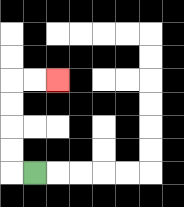{'start': '[1, 7]', 'end': '[2, 3]', 'path_directions': 'L,U,U,U,U,R,R', 'path_coordinates': '[[1, 7], [0, 7], [0, 6], [0, 5], [0, 4], [0, 3], [1, 3], [2, 3]]'}